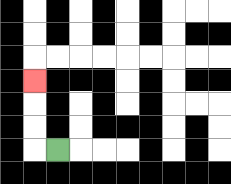{'start': '[2, 6]', 'end': '[1, 3]', 'path_directions': 'L,U,U,U', 'path_coordinates': '[[2, 6], [1, 6], [1, 5], [1, 4], [1, 3]]'}